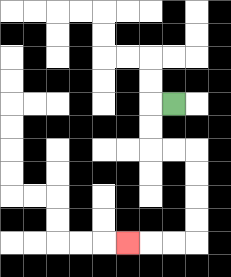{'start': '[7, 4]', 'end': '[5, 10]', 'path_directions': 'L,D,D,R,R,D,D,D,D,L,L,L', 'path_coordinates': '[[7, 4], [6, 4], [6, 5], [6, 6], [7, 6], [8, 6], [8, 7], [8, 8], [8, 9], [8, 10], [7, 10], [6, 10], [5, 10]]'}